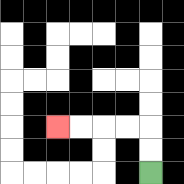{'start': '[6, 7]', 'end': '[2, 5]', 'path_directions': 'U,U,L,L,L,L', 'path_coordinates': '[[6, 7], [6, 6], [6, 5], [5, 5], [4, 5], [3, 5], [2, 5]]'}